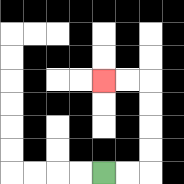{'start': '[4, 7]', 'end': '[4, 3]', 'path_directions': 'R,R,U,U,U,U,L,L', 'path_coordinates': '[[4, 7], [5, 7], [6, 7], [6, 6], [6, 5], [6, 4], [6, 3], [5, 3], [4, 3]]'}